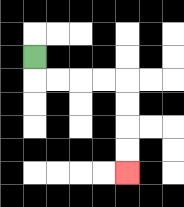{'start': '[1, 2]', 'end': '[5, 7]', 'path_directions': 'D,R,R,R,R,D,D,D,D', 'path_coordinates': '[[1, 2], [1, 3], [2, 3], [3, 3], [4, 3], [5, 3], [5, 4], [5, 5], [5, 6], [5, 7]]'}